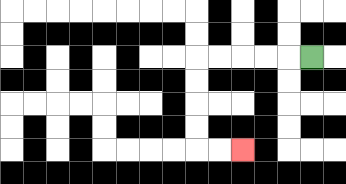{'start': '[13, 2]', 'end': '[10, 6]', 'path_directions': 'L,L,L,L,L,D,D,D,D,R,R', 'path_coordinates': '[[13, 2], [12, 2], [11, 2], [10, 2], [9, 2], [8, 2], [8, 3], [8, 4], [8, 5], [8, 6], [9, 6], [10, 6]]'}